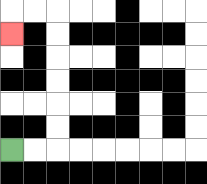{'start': '[0, 6]', 'end': '[0, 1]', 'path_directions': 'R,R,U,U,U,U,U,U,L,L,D', 'path_coordinates': '[[0, 6], [1, 6], [2, 6], [2, 5], [2, 4], [2, 3], [2, 2], [2, 1], [2, 0], [1, 0], [0, 0], [0, 1]]'}